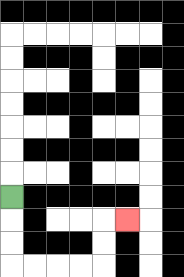{'start': '[0, 8]', 'end': '[5, 9]', 'path_directions': 'D,D,D,R,R,R,R,U,U,R', 'path_coordinates': '[[0, 8], [0, 9], [0, 10], [0, 11], [1, 11], [2, 11], [3, 11], [4, 11], [4, 10], [4, 9], [5, 9]]'}